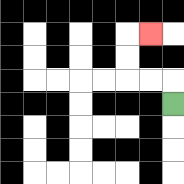{'start': '[7, 4]', 'end': '[6, 1]', 'path_directions': 'U,L,L,U,U,R', 'path_coordinates': '[[7, 4], [7, 3], [6, 3], [5, 3], [5, 2], [5, 1], [6, 1]]'}